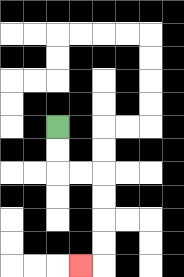{'start': '[2, 5]', 'end': '[3, 11]', 'path_directions': 'D,D,R,R,D,D,D,D,L', 'path_coordinates': '[[2, 5], [2, 6], [2, 7], [3, 7], [4, 7], [4, 8], [4, 9], [4, 10], [4, 11], [3, 11]]'}